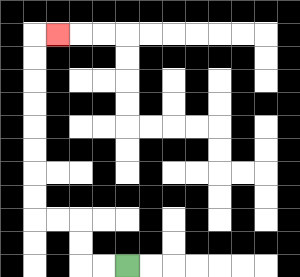{'start': '[5, 11]', 'end': '[2, 1]', 'path_directions': 'L,L,U,U,L,L,U,U,U,U,U,U,U,U,R', 'path_coordinates': '[[5, 11], [4, 11], [3, 11], [3, 10], [3, 9], [2, 9], [1, 9], [1, 8], [1, 7], [1, 6], [1, 5], [1, 4], [1, 3], [1, 2], [1, 1], [2, 1]]'}